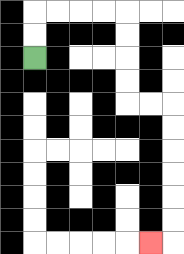{'start': '[1, 2]', 'end': '[6, 10]', 'path_directions': 'U,U,R,R,R,R,D,D,D,D,R,R,D,D,D,D,D,D,L', 'path_coordinates': '[[1, 2], [1, 1], [1, 0], [2, 0], [3, 0], [4, 0], [5, 0], [5, 1], [5, 2], [5, 3], [5, 4], [6, 4], [7, 4], [7, 5], [7, 6], [7, 7], [7, 8], [7, 9], [7, 10], [6, 10]]'}